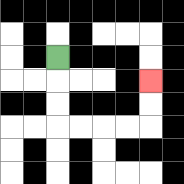{'start': '[2, 2]', 'end': '[6, 3]', 'path_directions': 'D,D,D,R,R,R,R,U,U', 'path_coordinates': '[[2, 2], [2, 3], [2, 4], [2, 5], [3, 5], [4, 5], [5, 5], [6, 5], [6, 4], [6, 3]]'}